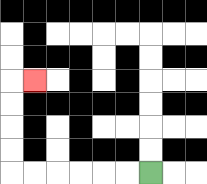{'start': '[6, 7]', 'end': '[1, 3]', 'path_directions': 'L,L,L,L,L,L,U,U,U,U,R', 'path_coordinates': '[[6, 7], [5, 7], [4, 7], [3, 7], [2, 7], [1, 7], [0, 7], [0, 6], [0, 5], [0, 4], [0, 3], [1, 3]]'}